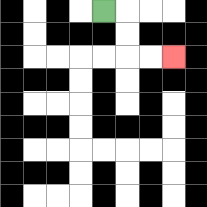{'start': '[4, 0]', 'end': '[7, 2]', 'path_directions': 'R,D,D,R,R', 'path_coordinates': '[[4, 0], [5, 0], [5, 1], [5, 2], [6, 2], [7, 2]]'}